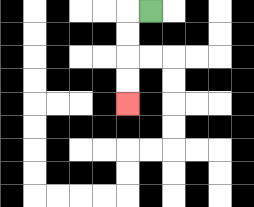{'start': '[6, 0]', 'end': '[5, 4]', 'path_directions': 'L,D,D,D,D', 'path_coordinates': '[[6, 0], [5, 0], [5, 1], [5, 2], [5, 3], [5, 4]]'}